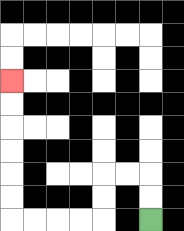{'start': '[6, 9]', 'end': '[0, 3]', 'path_directions': 'U,U,L,L,D,D,L,L,L,L,U,U,U,U,U,U', 'path_coordinates': '[[6, 9], [6, 8], [6, 7], [5, 7], [4, 7], [4, 8], [4, 9], [3, 9], [2, 9], [1, 9], [0, 9], [0, 8], [0, 7], [0, 6], [0, 5], [0, 4], [0, 3]]'}